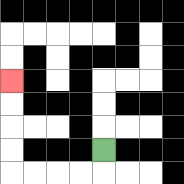{'start': '[4, 6]', 'end': '[0, 3]', 'path_directions': 'D,L,L,L,L,U,U,U,U', 'path_coordinates': '[[4, 6], [4, 7], [3, 7], [2, 7], [1, 7], [0, 7], [0, 6], [0, 5], [0, 4], [0, 3]]'}